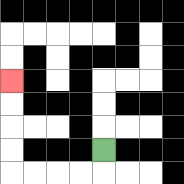{'start': '[4, 6]', 'end': '[0, 3]', 'path_directions': 'D,L,L,L,L,U,U,U,U', 'path_coordinates': '[[4, 6], [4, 7], [3, 7], [2, 7], [1, 7], [0, 7], [0, 6], [0, 5], [0, 4], [0, 3]]'}